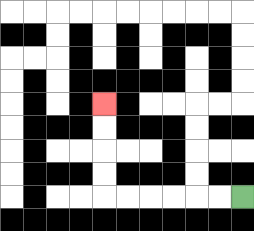{'start': '[10, 8]', 'end': '[4, 4]', 'path_directions': 'L,L,L,L,L,L,U,U,U,U', 'path_coordinates': '[[10, 8], [9, 8], [8, 8], [7, 8], [6, 8], [5, 8], [4, 8], [4, 7], [4, 6], [4, 5], [4, 4]]'}